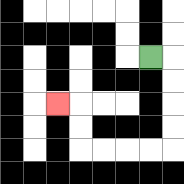{'start': '[6, 2]', 'end': '[2, 4]', 'path_directions': 'R,D,D,D,D,L,L,L,L,U,U,L', 'path_coordinates': '[[6, 2], [7, 2], [7, 3], [7, 4], [7, 5], [7, 6], [6, 6], [5, 6], [4, 6], [3, 6], [3, 5], [3, 4], [2, 4]]'}